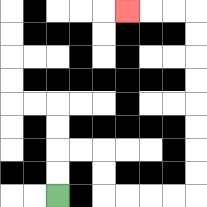{'start': '[2, 8]', 'end': '[5, 0]', 'path_directions': 'U,U,R,R,D,D,R,R,R,R,U,U,U,U,U,U,U,U,L,L,L', 'path_coordinates': '[[2, 8], [2, 7], [2, 6], [3, 6], [4, 6], [4, 7], [4, 8], [5, 8], [6, 8], [7, 8], [8, 8], [8, 7], [8, 6], [8, 5], [8, 4], [8, 3], [8, 2], [8, 1], [8, 0], [7, 0], [6, 0], [5, 0]]'}